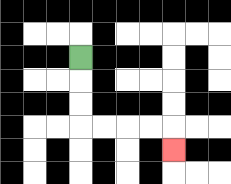{'start': '[3, 2]', 'end': '[7, 6]', 'path_directions': 'D,D,D,R,R,R,R,D', 'path_coordinates': '[[3, 2], [3, 3], [3, 4], [3, 5], [4, 5], [5, 5], [6, 5], [7, 5], [7, 6]]'}